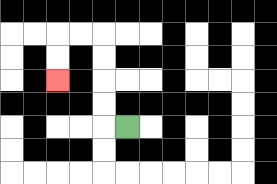{'start': '[5, 5]', 'end': '[2, 3]', 'path_directions': 'L,U,U,U,U,L,L,D,D', 'path_coordinates': '[[5, 5], [4, 5], [4, 4], [4, 3], [4, 2], [4, 1], [3, 1], [2, 1], [2, 2], [2, 3]]'}